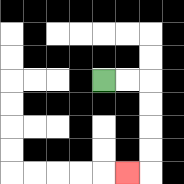{'start': '[4, 3]', 'end': '[5, 7]', 'path_directions': 'R,R,D,D,D,D,L', 'path_coordinates': '[[4, 3], [5, 3], [6, 3], [6, 4], [6, 5], [6, 6], [6, 7], [5, 7]]'}